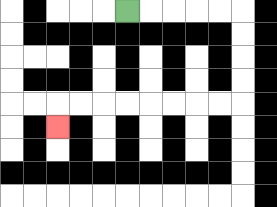{'start': '[5, 0]', 'end': '[2, 5]', 'path_directions': 'R,R,R,R,R,D,D,D,D,L,L,L,L,L,L,L,L,D', 'path_coordinates': '[[5, 0], [6, 0], [7, 0], [8, 0], [9, 0], [10, 0], [10, 1], [10, 2], [10, 3], [10, 4], [9, 4], [8, 4], [7, 4], [6, 4], [5, 4], [4, 4], [3, 4], [2, 4], [2, 5]]'}